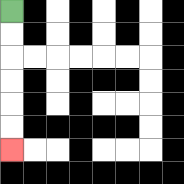{'start': '[0, 0]', 'end': '[0, 6]', 'path_directions': 'D,D,D,D,D,D', 'path_coordinates': '[[0, 0], [0, 1], [0, 2], [0, 3], [0, 4], [0, 5], [0, 6]]'}